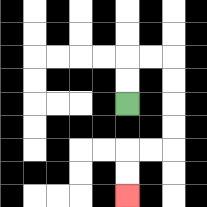{'start': '[5, 4]', 'end': '[5, 8]', 'path_directions': 'U,U,R,R,D,D,D,D,L,L,D,D', 'path_coordinates': '[[5, 4], [5, 3], [5, 2], [6, 2], [7, 2], [7, 3], [7, 4], [7, 5], [7, 6], [6, 6], [5, 6], [5, 7], [5, 8]]'}